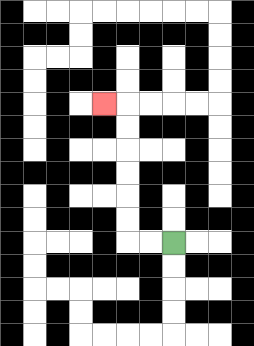{'start': '[7, 10]', 'end': '[4, 4]', 'path_directions': 'L,L,U,U,U,U,U,U,L', 'path_coordinates': '[[7, 10], [6, 10], [5, 10], [5, 9], [5, 8], [5, 7], [5, 6], [5, 5], [5, 4], [4, 4]]'}